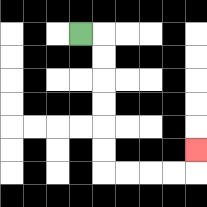{'start': '[3, 1]', 'end': '[8, 6]', 'path_directions': 'R,D,D,D,D,D,D,R,R,R,R,U', 'path_coordinates': '[[3, 1], [4, 1], [4, 2], [4, 3], [4, 4], [4, 5], [4, 6], [4, 7], [5, 7], [6, 7], [7, 7], [8, 7], [8, 6]]'}